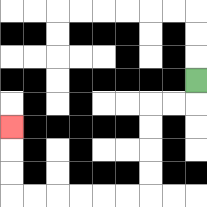{'start': '[8, 3]', 'end': '[0, 5]', 'path_directions': 'D,L,L,D,D,D,D,L,L,L,L,L,L,U,U,U', 'path_coordinates': '[[8, 3], [8, 4], [7, 4], [6, 4], [6, 5], [6, 6], [6, 7], [6, 8], [5, 8], [4, 8], [3, 8], [2, 8], [1, 8], [0, 8], [0, 7], [0, 6], [0, 5]]'}